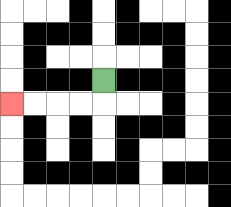{'start': '[4, 3]', 'end': '[0, 4]', 'path_directions': 'D,L,L,L,L', 'path_coordinates': '[[4, 3], [4, 4], [3, 4], [2, 4], [1, 4], [0, 4]]'}